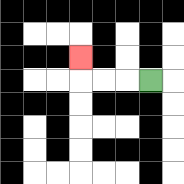{'start': '[6, 3]', 'end': '[3, 2]', 'path_directions': 'L,L,L,U', 'path_coordinates': '[[6, 3], [5, 3], [4, 3], [3, 3], [3, 2]]'}